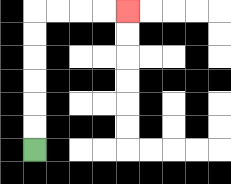{'start': '[1, 6]', 'end': '[5, 0]', 'path_directions': 'U,U,U,U,U,U,R,R,R,R', 'path_coordinates': '[[1, 6], [1, 5], [1, 4], [1, 3], [1, 2], [1, 1], [1, 0], [2, 0], [3, 0], [4, 0], [5, 0]]'}